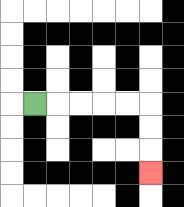{'start': '[1, 4]', 'end': '[6, 7]', 'path_directions': 'R,R,R,R,R,D,D,D', 'path_coordinates': '[[1, 4], [2, 4], [3, 4], [4, 4], [5, 4], [6, 4], [6, 5], [6, 6], [6, 7]]'}